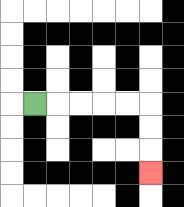{'start': '[1, 4]', 'end': '[6, 7]', 'path_directions': 'R,R,R,R,R,D,D,D', 'path_coordinates': '[[1, 4], [2, 4], [3, 4], [4, 4], [5, 4], [6, 4], [6, 5], [6, 6], [6, 7]]'}